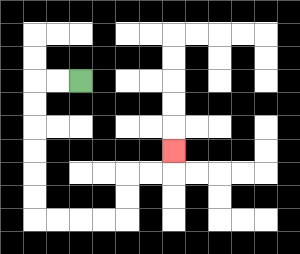{'start': '[3, 3]', 'end': '[7, 6]', 'path_directions': 'L,L,D,D,D,D,D,D,R,R,R,R,U,U,R,R,U', 'path_coordinates': '[[3, 3], [2, 3], [1, 3], [1, 4], [1, 5], [1, 6], [1, 7], [1, 8], [1, 9], [2, 9], [3, 9], [4, 9], [5, 9], [5, 8], [5, 7], [6, 7], [7, 7], [7, 6]]'}